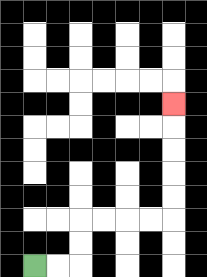{'start': '[1, 11]', 'end': '[7, 4]', 'path_directions': 'R,R,U,U,R,R,R,R,U,U,U,U,U', 'path_coordinates': '[[1, 11], [2, 11], [3, 11], [3, 10], [3, 9], [4, 9], [5, 9], [6, 9], [7, 9], [7, 8], [7, 7], [7, 6], [7, 5], [7, 4]]'}